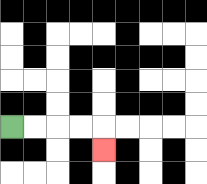{'start': '[0, 5]', 'end': '[4, 6]', 'path_directions': 'R,R,R,R,D', 'path_coordinates': '[[0, 5], [1, 5], [2, 5], [3, 5], [4, 5], [4, 6]]'}